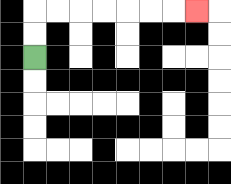{'start': '[1, 2]', 'end': '[8, 0]', 'path_directions': 'U,U,R,R,R,R,R,R,R', 'path_coordinates': '[[1, 2], [1, 1], [1, 0], [2, 0], [3, 0], [4, 0], [5, 0], [6, 0], [7, 0], [8, 0]]'}